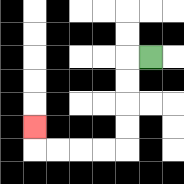{'start': '[6, 2]', 'end': '[1, 5]', 'path_directions': 'L,D,D,D,D,L,L,L,L,U', 'path_coordinates': '[[6, 2], [5, 2], [5, 3], [5, 4], [5, 5], [5, 6], [4, 6], [3, 6], [2, 6], [1, 6], [1, 5]]'}